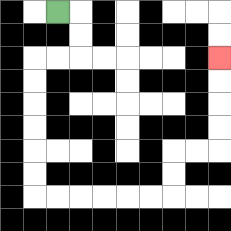{'start': '[2, 0]', 'end': '[9, 2]', 'path_directions': 'R,D,D,L,L,D,D,D,D,D,D,R,R,R,R,R,R,U,U,R,R,U,U,U,U', 'path_coordinates': '[[2, 0], [3, 0], [3, 1], [3, 2], [2, 2], [1, 2], [1, 3], [1, 4], [1, 5], [1, 6], [1, 7], [1, 8], [2, 8], [3, 8], [4, 8], [5, 8], [6, 8], [7, 8], [7, 7], [7, 6], [8, 6], [9, 6], [9, 5], [9, 4], [9, 3], [9, 2]]'}